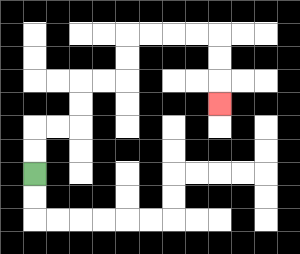{'start': '[1, 7]', 'end': '[9, 4]', 'path_directions': 'U,U,R,R,U,U,R,R,U,U,R,R,R,R,D,D,D', 'path_coordinates': '[[1, 7], [1, 6], [1, 5], [2, 5], [3, 5], [3, 4], [3, 3], [4, 3], [5, 3], [5, 2], [5, 1], [6, 1], [7, 1], [8, 1], [9, 1], [9, 2], [9, 3], [9, 4]]'}